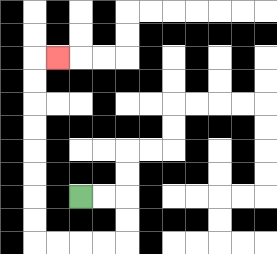{'start': '[3, 8]', 'end': '[2, 2]', 'path_directions': 'R,R,D,D,L,L,L,L,U,U,U,U,U,U,U,U,R', 'path_coordinates': '[[3, 8], [4, 8], [5, 8], [5, 9], [5, 10], [4, 10], [3, 10], [2, 10], [1, 10], [1, 9], [1, 8], [1, 7], [1, 6], [1, 5], [1, 4], [1, 3], [1, 2], [2, 2]]'}